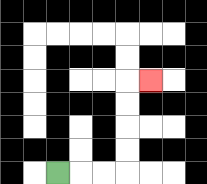{'start': '[2, 7]', 'end': '[6, 3]', 'path_directions': 'R,R,R,U,U,U,U,R', 'path_coordinates': '[[2, 7], [3, 7], [4, 7], [5, 7], [5, 6], [5, 5], [5, 4], [5, 3], [6, 3]]'}